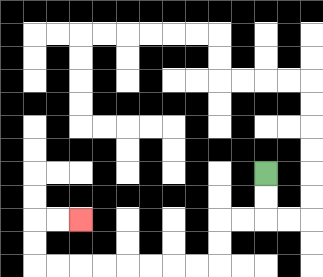{'start': '[11, 7]', 'end': '[3, 9]', 'path_directions': 'D,D,L,L,D,D,L,L,L,L,L,L,L,L,U,U,R,R', 'path_coordinates': '[[11, 7], [11, 8], [11, 9], [10, 9], [9, 9], [9, 10], [9, 11], [8, 11], [7, 11], [6, 11], [5, 11], [4, 11], [3, 11], [2, 11], [1, 11], [1, 10], [1, 9], [2, 9], [3, 9]]'}